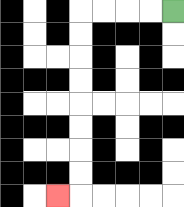{'start': '[7, 0]', 'end': '[2, 8]', 'path_directions': 'L,L,L,L,D,D,D,D,D,D,D,D,L', 'path_coordinates': '[[7, 0], [6, 0], [5, 0], [4, 0], [3, 0], [3, 1], [3, 2], [3, 3], [3, 4], [3, 5], [3, 6], [3, 7], [3, 8], [2, 8]]'}